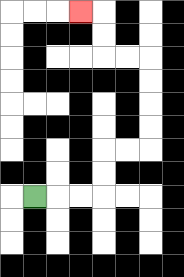{'start': '[1, 8]', 'end': '[3, 0]', 'path_directions': 'R,R,R,U,U,R,R,U,U,U,U,L,L,U,U,L', 'path_coordinates': '[[1, 8], [2, 8], [3, 8], [4, 8], [4, 7], [4, 6], [5, 6], [6, 6], [6, 5], [6, 4], [6, 3], [6, 2], [5, 2], [4, 2], [4, 1], [4, 0], [3, 0]]'}